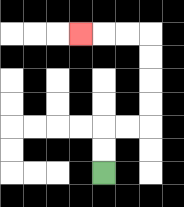{'start': '[4, 7]', 'end': '[3, 1]', 'path_directions': 'U,U,R,R,U,U,U,U,L,L,L', 'path_coordinates': '[[4, 7], [4, 6], [4, 5], [5, 5], [6, 5], [6, 4], [6, 3], [6, 2], [6, 1], [5, 1], [4, 1], [3, 1]]'}